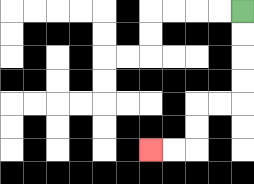{'start': '[10, 0]', 'end': '[6, 6]', 'path_directions': 'D,D,D,D,L,L,D,D,L,L', 'path_coordinates': '[[10, 0], [10, 1], [10, 2], [10, 3], [10, 4], [9, 4], [8, 4], [8, 5], [8, 6], [7, 6], [6, 6]]'}